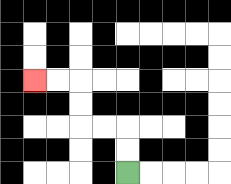{'start': '[5, 7]', 'end': '[1, 3]', 'path_directions': 'U,U,L,L,U,U,L,L', 'path_coordinates': '[[5, 7], [5, 6], [5, 5], [4, 5], [3, 5], [3, 4], [3, 3], [2, 3], [1, 3]]'}